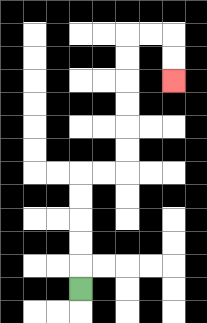{'start': '[3, 12]', 'end': '[7, 3]', 'path_directions': 'U,U,U,U,U,R,R,U,U,U,U,U,U,R,R,D,D', 'path_coordinates': '[[3, 12], [3, 11], [3, 10], [3, 9], [3, 8], [3, 7], [4, 7], [5, 7], [5, 6], [5, 5], [5, 4], [5, 3], [5, 2], [5, 1], [6, 1], [7, 1], [7, 2], [7, 3]]'}